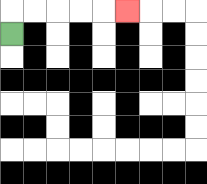{'start': '[0, 1]', 'end': '[5, 0]', 'path_directions': 'U,R,R,R,R,R', 'path_coordinates': '[[0, 1], [0, 0], [1, 0], [2, 0], [3, 0], [4, 0], [5, 0]]'}